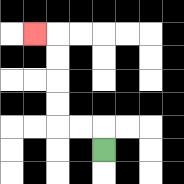{'start': '[4, 6]', 'end': '[1, 1]', 'path_directions': 'U,L,L,U,U,U,U,L', 'path_coordinates': '[[4, 6], [4, 5], [3, 5], [2, 5], [2, 4], [2, 3], [2, 2], [2, 1], [1, 1]]'}